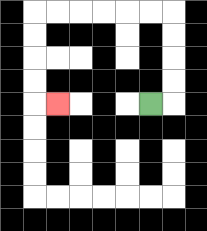{'start': '[6, 4]', 'end': '[2, 4]', 'path_directions': 'R,U,U,U,U,L,L,L,L,L,L,D,D,D,D,R', 'path_coordinates': '[[6, 4], [7, 4], [7, 3], [7, 2], [7, 1], [7, 0], [6, 0], [5, 0], [4, 0], [3, 0], [2, 0], [1, 0], [1, 1], [1, 2], [1, 3], [1, 4], [2, 4]]'}